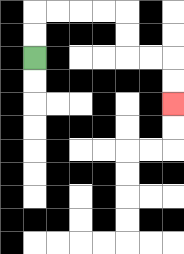{'start': '[1, 2]', 'end': '[7, 4]', 'path_directions': 'U,U,R,R,R,R,D,D,R,R,D,D', 'path_coordinates': '[[1, 2], [1, 1], [1, 0], [2, 0], [3, 0], [4, 0], [5, 0], [5, 1], [5, 2], [6, 2], [7, 2], [7, 3], [7, 4]]'}